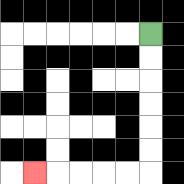{'start': '[6, 1]', 'end': '[1, 7]', 'path_directions': 'D,D,D,D,D,D,L,L,L,L,L', 'path_coordinates': '[[6, 1], [6, 2], [6, 3], [6, 4], [6, 5], [6, 6], [6, 7], [5, 7], [4, 7], [3, 7], [2, 7], [1, 7]]'}